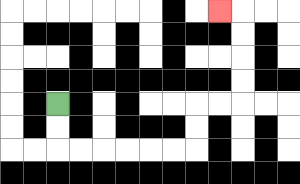{'start': '[2, 4]', 'end': '[9, 0]', 'path_directions': 'D,D,R,R,R,R,R,R,U,U,R,R,U,U,U,U,L', 'path_coordinates': '[[2, 4], [2, 5], [2, 6], [3, 6], [4, 6], [5, 6], [6, 6], [7, 6], [8, 6], [8, 5], [8, 4], [9, 4], [10, 4], [10, 3], [10, 2], [10, 1], [10, 0], [9, 0]]'}